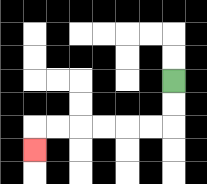{'start': '[7, 3]', 'end': '[1, 6]', 'path_directions': 'D,D,L,L,L,L,L,L,D', 'path_coordinates': '[[7, 3], [7, 4], [7, 5], [6, 5], [5, 5], [4, 5], [3, 5], [2, 5], [1, 5], [1, 6]]'}